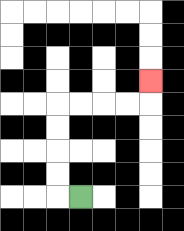{'start': '[3, 8]', 'end': '[6, 3]', 'path_directions': 'L,U,U,U,U,R,R,R,R,U', 'path_coordinates': '[[3, 8], [2, 8], [2, 7], [2, 6], [2, 5], [2, 4], [3, 4], [4, 4], [5, 4], [6, 4], [6, 3]]'}